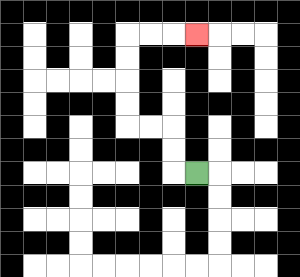{'start': '[8, 7]', 'end': '[8, 1]', 'path_directions': 'L,U,U,L,L,U,U,U,U,R,R,R', 'path_coordinates': '[[8, 7], [7, 7], [7, 6], [7, 5], [6, 5], [5, 5], [5, 4], [5, 3], [5, 2], [5, 1], [6, 1], [7, 1], [8, 1]]'}